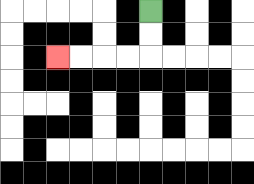{'start': '[6, 0]', 'end': '[2, 2]', 'path_directions': 'D,D,L,L,L,L', 'path_coordinates': '[[6, 0], [6, 1], [6, 2], [5, 2], [4, 2], [3, 2], [2, 2]]'}